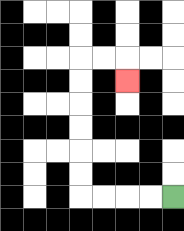{'start': '[7, 8]', 'end': '[5, 3]', 'path_directions': 'L,L,L,L,U,U,U,U,U,U,R,R,D', 'path_coordinates': '[[7, 8], [6, 8], [5, 8], [4, 8], [3, 8], [3, 7], [3, 6], [3, 5], [3, 4], [3, 3], [3, 2], [4, 2], [5, 2], [5, 3]]'}